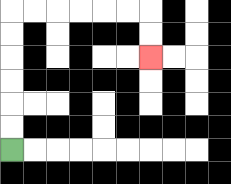{'start': '[0, 6]', 'end': '[6, 2]', 'path_directions': 'U,U,U,U,U,U,R,R,R,R,R,R,D,D', 'path_coordinates': '[[0, 6], [0, 5], [0, 4], [0, 3], [0, 2], [0, 1], [0, 0], [1, 0], [2, 0], [3, 0], [4, 0], [5, 0], [6, 0], [6, 1], [6, 2]]'}